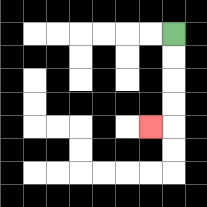{'start': '[7, 1]', 'end': '[6, 5]', 'path_directions': 'D,D,D,D,L', 'path_coordinates': '[[7, 1], [7, 2], [7, 3], [7, 4], [7, 5], [6, 5]]'}